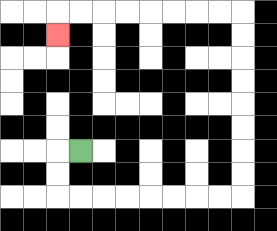{'start': '[3, 6]', 'end': '[2, 1]', 'path_directions': 'L,D,D,R,R,R,R,R,R,R,R,U,U,U,U,U,U,U,U,L,L,L,L,L,L,L,L,D', 'path_coordinates': '[[3, 6], [2, 6], [2, 7], [2, 8], [3, 8], [4, 8], [5, 8], [6, 8], [7, 8], [8, 8], [9, 8], [10, 8], [10, 7], [10, 6], [10, 5], [10, 4], [10, 3], [10, 2], [10, 1], [10, 0], [9, 0], [8, 0], [7, 0], [6, 0], [5, 0], [4, 0], [3, 0], [2, 0], [2, 1]]'}